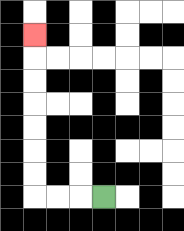{'start': '[4, 8]', 'end': '[1, 1]', 'path_directions': 'L,L,L,U,U,U,U,U,U,U', 'path_coordinates': '[[4, 8], [3, 8], [2, 8], [1, 8], [1, 7], [1, 6], [1, 5], [1, 4], [1, 3], [1, 2], [1, 1]]'}